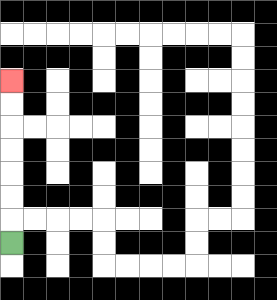{'start': '[0, 10]', 'end': '[0, 3]', 'path_directions': 'U,U,U,U,U,U,U', 'path_coordinates': '[[0, 10], [0, 9], [0, 8], [0, 7], [0, 6], [0, 5], [0, 4], [0, 3]]'}